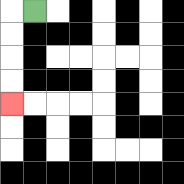{'start': '[1, 0]', 'end': '[0, 4]', 'path_directions': 'L,D,D,D,D', 'path_coordinates': '[[1, 0], [0, 0], [0, 1], [0, 2], [0, 3], [0, 4]]'}